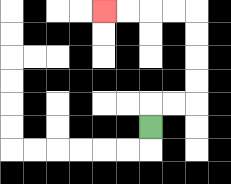{'start': '[6, 5]', 'end': '[4, 0]', 'path_directions': 'U,R,R,U,U,U,U,L,L,L,L', 'path_coordinates': '[[6, 5], [6, 4], [7, 4], [8, 4], [8, 3], [8, 2], [8, 1], [8, 0], [7, 0], [6, 0], [5, 0], [4, 0]]'}